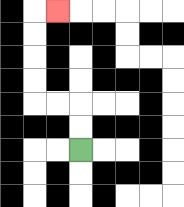{'start': '[3, 6]', 'end': '[2, 0]', 'path_directions': 'U,U,L,L,U,U,U,U,R', 'path_coordinates': '[[3, 6], [3, 5], [3, 4], [2, 4], [1, 4], [1, 3], [1, 2], [1, 1], [1, 0], [2, 0]]'}